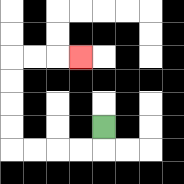{'start': '[4, 5]', 'end': '[3, 2]', 'path_directions': 'D,L,L,L,L,U,U,U,U,R,R,R', 'path_coordinates': '[[4, 5], [4, 6], [3, 6], [2, 6], [1, 6], [0, 6], [0, 5], [0, 4], [0, 3], [0, 2], [1, 2], [2, 2], [3, 2]]'}